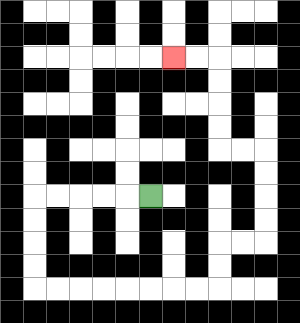{'start': '[6, 8]', 'end': '[7, 2]', 'path_directions': 'L,L,L,L,L,D,D,D,D,R,R,R,R,R,R,R,R,U,U,R,R,U,U,U,U,L,L,U,U,U,U,L,L', 'path_coordinates': '[[6, 8], [5, 8], [4, 8], [3, 8], [2, 8], [1, 8], [1, 9], [1, 10], [1, 11], [1, 12], [2, 12], [3, 12], [4, 12], [5, 12], [6, 12], [7, 12], [8, 12], [9, 12], [9, 11], [9, 10], [10, 10], [11, 10], [11, 9], [11, 8], [11, 7], [11, 6], [10, 6], [9, 6], [9, 5], [9, 4], [9, 3], [9, 2], [8, 2], [7, 2]]'}